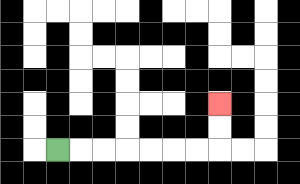{'start': '[2, 6]', 'end': '[9, 4]', 'path_directions': 'R,R,R,R,R,R,R,U,U', 'path_coordinates': '[[2, 6], [3, 6], [4, 6], [5, 6], [6, 6], [7, 6], [8, 6], [9, 6], [9, 5], [9, 4]]'}